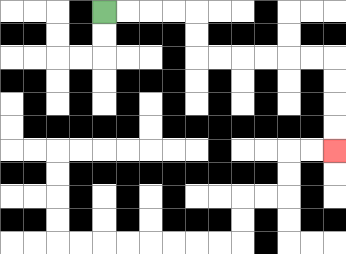{'start': '[4, 0]', 'end': '[14, 6]', 'path_directions': 'R,R,R,R,D,D,R,R,R,R,R,R,D,D,D,D', 'path_coordinates': '[[4, 0], [5, 0], [6, 0], [7, 0], [8, 0], [8, 1], [8, 2], [9, 2], [10, 2], [11, 2], [12, 2], [13, 2], [14, 2], [14, 3], [14, 4], [14, 5], [14, 6]]'}